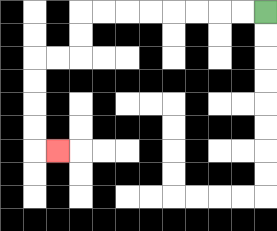{'start': '[11, 0]', 'end': '[2, 6]', 'path_directions': 'L,L,L,L,L,L,L,L,D,D,L,L,D,D,D,D,R', 'path_coordinates': '[[11, 0], [10, 0], [9, 0], [8, 0], [7, 0], [6, 0], [5, 0], [4, 0], [3, 0], [3, 1], [3, 2], [2, 2], [1, 2], [1, 3], [1, 4], [1, 5], [1, 6], [2, 6]]'}